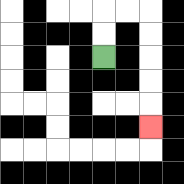{'start': '[4, 2]', 'end': '[6, 5]', 'path_directions': 'U,U,R,R,D,D,D,D,D', 'path_coordinates': '[[4, 2], [4, 1], [4, 0], [5, 0], [6, 0], [6, 1], [6, 2], [6, 3], [6, 4], [6, 5]]'}